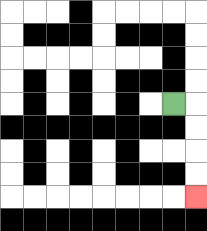{'start': '[7, 4]', 'end': '[8, 8]', 'path_directions': 'R,D,D,D,D', 'path_coordinates': '[[7, 4], [8, 4], [8, 5], [8, 6], [8, 7], [8, 8]]'}